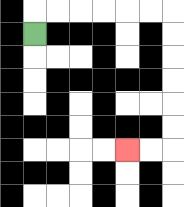{'start': '[1, 1]', 'end': '[5, 6]', 'path_directions': 'U,R,R,R,R,R,R,D,D,D,D,D,D,L,L', 'path_coordinates': '[[1, 1], [1, 0], [2, 0], [3, 0], [4, 0], [5, 0], [6, 0], [7, 0], [7, 1], [7, 2], [7, 3], [7, 4], [7, 5], [7, 6], [6, 6], [5, 6]]'}